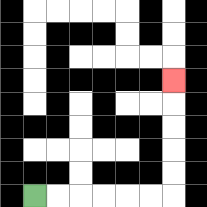{'start': '[1, 8]', 'end': '[7, 3]', 'path_directions': 'R,R,R,R,R,R,U,U,U,U,U', 'path_coordinates': '[[1, 8], [2, 8], [3, 8], [4, 8], [5, 8], [6, 8], [7, 8], [7, 7], [7, 6], [7, 5], [7, 4], [7, 3]]'}